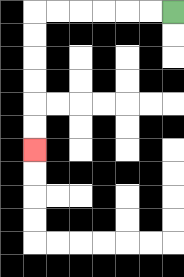{'start': '[7, 0]', 'end': '[1, 6]', 'path_directions': 'L,L,L,L,L,L,D,D,D,D,D,D', 'path_coordinates': '[[7, 0], [6, 0], [5, 0], [4, 0], [3, 0], [2, 0], [1, 0], [1, 1], [1, 2], [1, 3], [1, 4], [1, 5], [1, 6]]'}